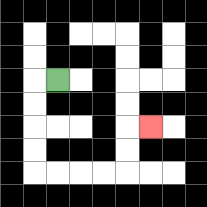{'start': '[2, 3]', 'end': '[6, 5]', 'path_directions': 'L,D,D,D,D,R,R,R,R,U,U,R', 'path_coordinates': '[[2, 3], [1, 3], [1, 4], [1, 5], [1, 6], [1, 7], [2, 7], [3, 7], [4, 7], [5, 7], [5, 6], [5, 5], [6, 5]]'}